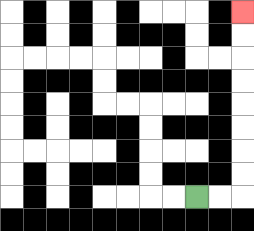{'start': '[8, 8]', 'end': '[10, 0]', 'path_directions': 'R,R,U,U,U,U,U,U,U,U', 'path_coordinates': '[[8, 8], [9, 8], [10, 8], [10, 7], [10, 6], [10, 5], [10, 4], [10, 3], [10, 2], [10, 1], [10, 0]]'}